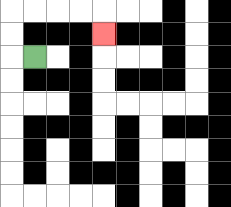{'start': '[1, 2]', 'end': '[4, 1]', 'path_directions': 'L,U,U,R,R,R,R,D', 'path_coordinates': '[[1, 2], [0, 2], [0, 1], [0, 0], [1, 0], [2, 0], [3, 0], [4, 0], [4, 1]]'}